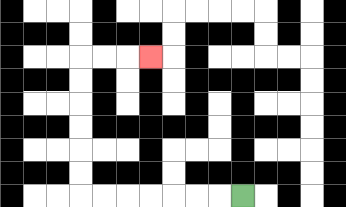{'start': '[10, 8]', 'end': '[6, 2]', 'path_directions': 'L,L,L,L,L,L,L,U,U,U,U,U,U,R,R,R', 'path_coordinates': '[[10, 8], [9, 8], [8, 8], [7, 8], [6, 8], [5, 8], [4, 8], [3, 8], [3, 7], [3, 6], [3, 5], [3, 4], [3, 3], [3, 2], [4, 2], [5, 2], [6, 2]]'}